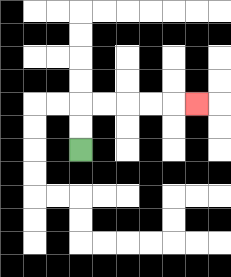{'start': '[3, 6]', 'end': '[8, 4]', 'path_directions': 'U,U,R,R,R,R,R', 'path_coordinates': '[[3, 6], [3, 5], [3, 4], [4, 4], [5, 4], [6, 4], [7, 4], [8, 4]]'}